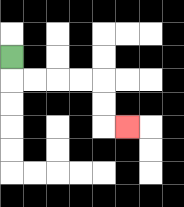{'start': '[0, 2]', 'end': '[5, 5]', 'path_directions': 'D,R,R,R,R,D,D,R', 'path_coordinates': '[[0, 2], [0, 3], [1, 3], [2, 3], [3, 3], [4, 3], [4, 4], [4, 5], [5, 5]]'}